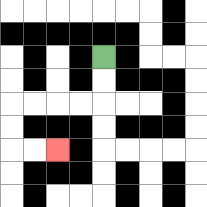{'start': '[4, 2]', 'end': '[2, 6]', 'path_directions': 'D,D,L,L,L,L,D,D,R,R', 'path_coordinates': '[[4, 2], [4, 3], [4, 4], [3, 4], [2, 4], [1, 4], [0, 4], [0, 5], [0, 6], [1, 6], [2, 6]]'}